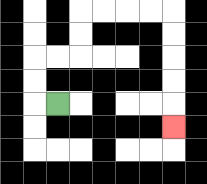{'start': '[2, 4]', 'end': '[7, 5]', 'path_directions': 'L,U,U,R,R,U,U,R,R,R,R,D,D,D,D,D', 'path_coordinates': '[[2, 4], [1, 4], [1, 3], [1, 2], [2, 2], [3, 2], [3, 1], [3, 0], [4, 0], [5, 0], [6, 0], [7, 0], [7, 1], [7, 2], [7, 3], [7, 4], [7, 5]]'}